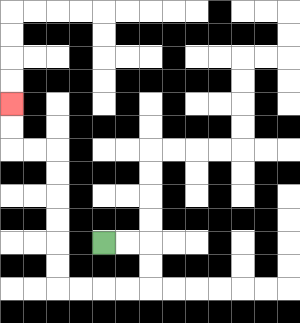{'start': '[4, 10]', 'end': '[0, 4]', 'path_directions': 'R,R,D,D,L,L,L,L,U,U,U,U,U,U,L,L,U,U', 'path_coordinates': '[[4, 10], [5, 10], [6, 10], [6, 11], [6, 12], [5, 12], [4, 12], [3, 12], [2, 12], [2, 11], [2, 10], [2, 9], [2, 8], [2, 7], [2, 6], [1, 6], [0, 6], [0, 5], [0, 4]]'}